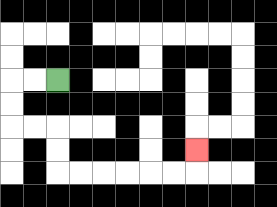{'start': '[2, 3]', 'end': '[8, 6]', 'path_directions': 'L,L,D,D,R,R,D,D,R,R,R,R,R,R,U', 'path_coordinates': '[[2, 3], [1, 3], [0, 3], [0, 4], [0, 5], [1, 5], [2, 5], [2, 6], [2, 7], [3, 7], [4, 7], [5, 7], [6, 7], [7, 7], [8, 7], [8, 6]]'}